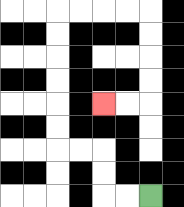{'start': '[6, 8]', 'end': '[4, 4]', 'path_directions': 'L,L,U,U,L,L,U,U,U,U,U,U,R,R,R,R,D,D,D,D,L,L', 'path_coordinates': '[[6, 8], [5, 8], [4, 8], [4, 7], [4, 6], [3, 6], [2, 6], [2, 5], [2, 4], [2, 3], [2, 2], [2, 1], [2, 0], [3, 0], [4, 0], [5, 0], [6, 0], [6, 1], [6, 2], [6, 3], [6, 4], [5, 4], [4, 4]]'}